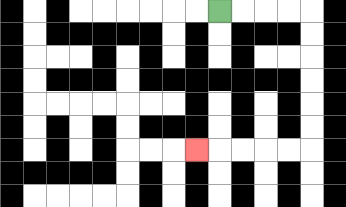{'start': '[9, 0]', 'end': '[8, 6]', 'path_directions': 'R,R,R,R,D,D,D,D,D,D,L,L,L,L,L', 'path_coordinates': '[[9, 0], [10, 0], [11, 0], [12, 0], [13, 0], [13, 1], [13, 2], [13, 3], [13, 4], [13, 5], [13, 6], [12, 6], [11, 6], [10, 6], [9, 6], [8, 6]]'}